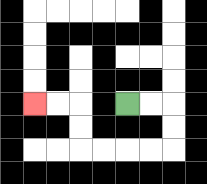{'start': '[5, 4]', 'end': '[1, 4]', 'path_directions': 'R,R,D,D,L,L,L,L,U,U,L,L', 'path_coordinates': '[[5, 4], [6, 4], [7, 4], [7, 5], [7, 6], [6, 6], [5, 6], [4, 6], [3, 6], [3, 5], [3, 4], [2, 4], [1, 4]]'}